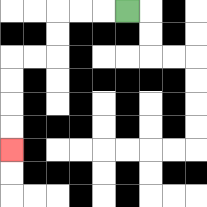{'start': '[5, 0]', 'end': '[0, 6]', 'path_directions': 'L,L,L,D,D,L,L,D,D,D,D', 'path_coordinates': '[[5, 0], [4, 0], [3, 0], [2, 0], [2, 1], [2, 2], [1, 2], [0, 2], [0, 3], [0, 4], [0, 5], [0, 6]]'}